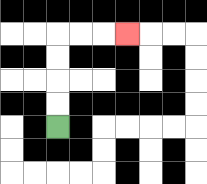{'start': '[2, 5]', 'end': '[5, 1]', 'path_directions': 'U,U,U,U,R,R,R', 'path_coordinates': '[[2, 5], [2, 4], [2, 3], [2, 2], [2, 1], [3, 1], [4, 1], [5, 1]]'}